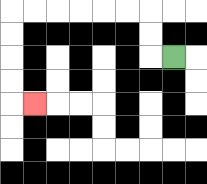{'start': '[7, 2]', 'end': '[1, 4]', 'path_directions': 'L,U,U,L,L,L,L,L,L,D,D,D,D,R', 'path_coordinates': '[[7, 2], [6, 2], [6, 1], [6, 0], [5, 0], [4, 0], [3, 0], [2, 0], [1, 0], [0, 0], [0, 1], [0, 2], [0, 3], [0, 4], [1, 4]]'}